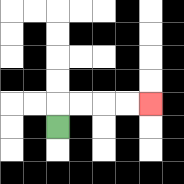{'start': '[2, 5]', 'end': '[6, 4]', 'path_directions': 'U,R,R,R,R', 'path_coordinates': '[[2, 5], [2, 4], [3, 4], [4, 4], [5, 4], [6, 4]]'}